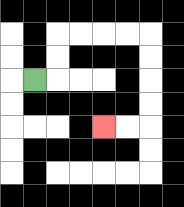{'start': '[1, 3]', 'end': '[4, 5]', 'path_directions': 'R,U,U,R,R,R,R,D,D,D,D,L,L', 'path_coordinates': '[[1, 3], [2, 3], [2, 2], [2, 1], [3, 1], [4, 1], [5, 1], [6, 1], [6, 2], [6, 3], [6, 4], [6, 5], [5, 5], [4, 5]]'}